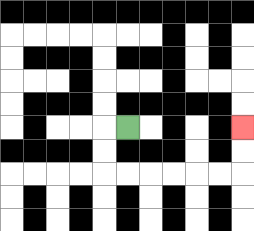{'start': '[5, 5]', 'end': '[10, 5]', 'path_directions': 'L,D,D,R,R,R,R,R,R,U,U', 'path_coordinates': '[[5, 5], [4, 5], [4, 6], [4, 7], [5, 7], [6, 7], [7, 7], [8, 7], [9, 7], [10, 7], [10, 6], [10, 5]]'}